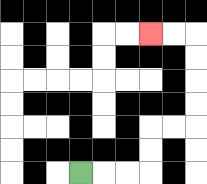{'start': '[3, 7]', 'end': '[6, 1]', 'path_directions': 'R,R,R,U,U,R,R,U,U,U,U,L,L', 'path_coordinates': '[[3, 7], [4, 7], [5, 7], [6, 7], [6, 6], [6, 5], [7, 5], [8, 5], [8, 4], [8, 3], [8, 2], [8, 1], [7, 1], [6, 1]]'}